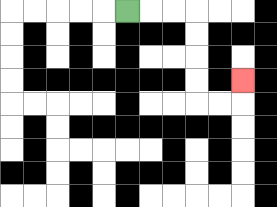{'start': '[5, 0]', 'end': '[10, 3]', 'path_directions': 'R,R,R,D,D,D,D,R,R,U', 'path_coordinates': '[[5, 0], [6, 0], [7, 0], [8, 0], [8, 1], [8, 2], [8, 3], [8, 4], [9, 4], [10, 4], [10, 3]]'}